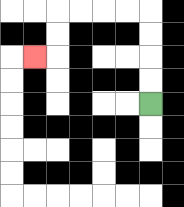{'start': '[6, 4]', 'end': '[1, 2]', 'path_directions': 'U,U,U,U,L,L,L,L,D,D,L', 'path_coordinates': '[[6, 4], [6, 3], [6, 2], [6, 1], [6, 0], [5, 0], [4, 0], [3, 0], [2, 0], [2, 1], [2, 2], [1, 2]]'}